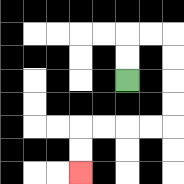{'start': '[5, 3]', 'end': '[3, 7]', 'path_directions': 'U,U,R,R,D,D,D,D,L,L,L,L,D,D', 'path_coordinates': '[[5, 3], [5, 2], [5, 1], [6, 1], [7, 1], [7, 2], [7, 3], [7, 4], [7, 5], [6, 5], [5, 5], [4, 5], [3, 5], [3, 6], [3, 7]]'}